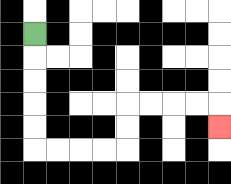{'start': '[1, 1]', 'end': '[9, 5]', 'path_directions': 'D,D,D,D,D,R,R,R,R,U,U,R,R,R,R,D', 'path_coordinates': '[[1, 1], [1, 2], [1, 3], [1, 4], [1, 5], [1, 6], [2, 6], [3, 6], [4, 6], [5, 6], [5, 5], [5, 4], [6, 4], [7, 4], [8, 4], [9, 4], [9, 5]]'}